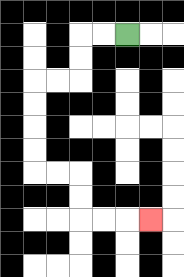{'start': '[5, 1]', 'end': '[6, 9]', 'path_directions': 'L,L,D,D,L,L,D,D,D,D,R,R,D,D,R,R,R', 'path_coordinates': '[[5, 1], [4, 1], [3, 1], [3, 2], [3, 3], [2, 3], [1, 3], [1, 4], [1, 5], [1, 6], [1, 7], [2, 7], [3, 7], [3, 8], [3, 9], [4, 9], [5, 9], [6, 9]]'}